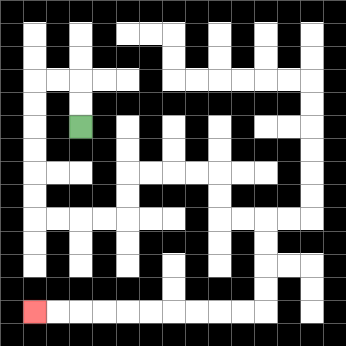{'start': '[3, 5]', 'end': '[1, 13]', 'path_directions': 'U,U,L,L,D,D,D,D,D,D,R,R,R,R,U,U,R,R,R,R,D,D,R,R,D,D,D,D,L,L,L,L,L,L,L,L,L,L', 'path_coordinates': '[[3, 5], [3, 4], [3, 3], [2, 3], [1, 3], [1, 4], [1, 5], [1, 6], [1, 7], [1, 8], [1, 9], [2, 9], [3, 9], [4, 9], [5, 9], [5, 8], [5, 7], [6, 7], [7, 7], [8, 7], [9, 7], [9, 8], [9, 9], [10, 9], [11, 9], [11, 10], [11, 11], [11, 12], [11, 13], [10, 13], [9, 13], [8, 13], [7, 13], [6, 13], [5, 13], [4, 13], [3, 13], [2, 13], [1, 13]]'}